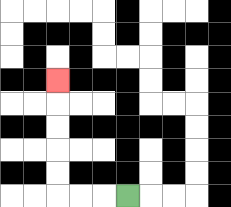{'start': '[5, 8]', 'end': '[2, 3]', 'path_directions': 'L,L,L,U,U,U,U,U', 'path_coordinates': '[[5, 8], [4, 8], [3, 8], [2, 8], [2, 7], [2, 6], [2, 5], [2, 4], [2, 3]]'}